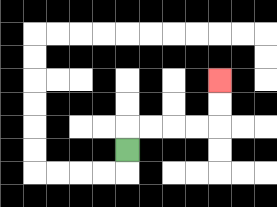{'start': '[5, 6]', 'end': '[9, 3]', 'path_directions': 'U,R,R,R,R,U,U', 'path_coordinates': '[[5, 6], [5, 5], [6, 5], [7, 5], [8, 5], [9, 5], [9, 4], [9, 3]]'}